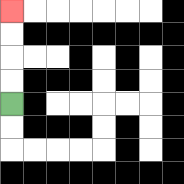{'start': '[0, 4]', 'end': '[0, 0]', 'path_directions': 'U,U,U,U', 'path_coordinates': '[[0, 4], [0, 3], [0, 2], [0, 1], [0, 0]]'}